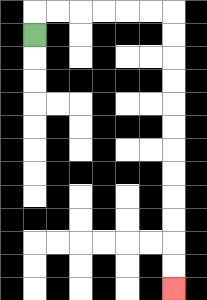{'start': '[1, 1]', 'end': '[7, 12]', 'path_directions': 'U,R,R,R,R,R,R,D,D,D,D,D,D,D,D,D,D,D,D', 'path_coordinates': '[[1, 1], [1, 0], [2, 0], [3, 0], [4, 0], [5, 0], [6, 0], [7, 0], [7, 1], [7, 2], [7, 3], [7, 4], [7, 5], [7, 6], [7, 7], [7, 8], [7, 9], [7, 10], [7, 11], [7, 12]]'}